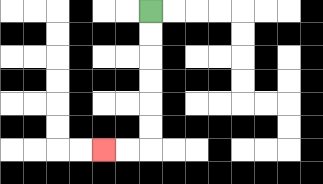{'start': '[6, 0]', 'end': '[4, 6]', 'path_directions': 'D,D,D,D,D,D,L,L', 'path_coordinates': '[[6, 0], [6, 1], [6, 2], [6, 3], [6, 4], [6, 5], [6, 6], [5, 6], [4, 6]]'}